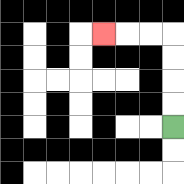{'start': '[7, 5]', 'end': '[4, 1]', 'path_directions': 'U,U,U,U,L,L,L', 'path_coordinates': '[[7, 5], [7, 4], [7, 3], [7, 2], [7, 1], [6, 1], [5, 1], [4, 1]]'}